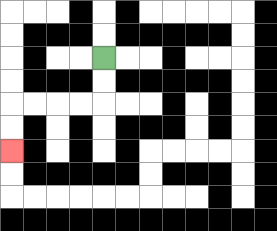{'start': '[4, 2]', 'end': '[0, 6]', 'path_directions': 'D,D,L,L,L,L,D,D', 'path_coordinates': '[[4, 2], [4, 3], [4, 4], [3, 4], [2, 4], [1, 4], [0, 4], [0, 5], [0, 6]]'}